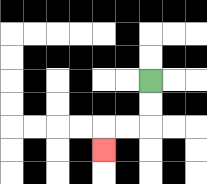{'start': '[6, 3]', 'end': '[4, 6]', 'path_directions': 'D,D,L,L,D', 'path_coordinates': '[[6, 3], [6, 4], [6, 5], [5, 5], [4, 5], [4, 6]]'}